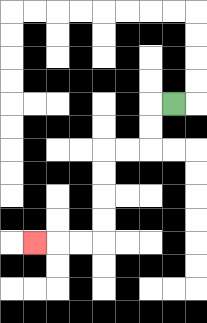{'start': '[7, 4]', 'end': '[1, 10]', 'path_directions': 'L,D,D,L,L,D,D,D,D,L,L,L', 'path_coordinates': '[[7, 4], [6, 4], [6, 5], [6, 6], [5, 6], [4, 6], [4, 7], [4, 8], [4, 9], [4, 10], [3, 10], [2, 10], [1, 10]]'}